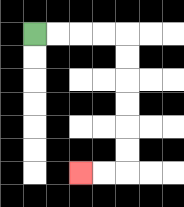{'start': '[1, 1]', 'end': '[3, 7]', 'path_directions': 'R,R,R,R,D,D,D,D,D,D,L,L', 'path_coordinates': '[[1, 1], [2, 1], [3, 1], [4, 1], [5, 1], [5, 2], [5, 3], [5, 4], [5, 5], [5, 6], [5, 7], [4, 7], [3, 7]]'}